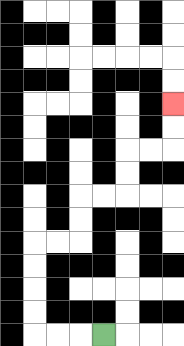{'start': '[4, 14]', 'end': '[7, 4]', 'path_directions': 'L,L,L,U,U,U,U,R,R,U,U,R,R,U,U,R,R,U,U', 'path_coordinates': '[[4, 14], [3, 14], [2, 14], [1, 14], [1, 13], [1, 12], [1, 11], [1, 10], [2, 10], [3, 10], [3, 9], [3, 8], [4, 8], [5, 8], [5, 7], [5, 6], [6, 6], [7, 6], [7, 5], [7, 4]]'}